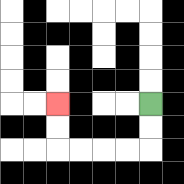{'start': '[6, 4]', 'end': '[2, 4]', 'path_directions': 'D,D,L,L,L,L,U,U', 'path_coordinates': '[[6, 4], [6, 5], [6, 6], [5, 6], [4, 6], [3, 6], [2, 6], [2, 5], [2, 4]]'}